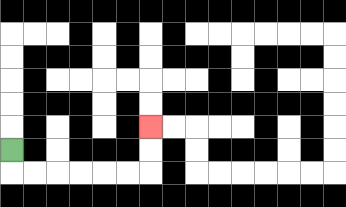{'start': '[0, 6]', 'end': '[6, 5]', 'path_directions': 'D,R,R,R,R,R,R,U,U', 'path_coordinates': '[[0, 6], [0, 7], [1, 7], [2, 7], [3, 7], [4, 7], [5, 7], [6, 7], [6, 6], [6, 5]]'}